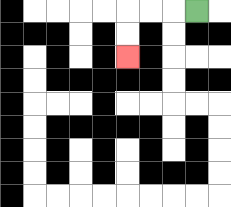{'start': '[8, 0]', 'end': '[5, 2]', 'path_directions': 'L,L,L,D,D', 'path_coordinates': '[[8, 0], [7, 0], [6, 0], [5, 0], [5, 1], [5, 2]]'}